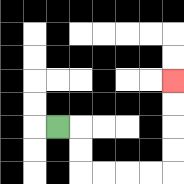{'start': '[2, 5]', 'end': '[7, 3]', 'path_directions': 'R,D,D,R,R,R,R,U,U,U,U', 'path_coordinates': '[[2, 5], [3, 5], [3, 6], [3, 7], [4, 7], [5, 7], [6, 7], [7, 7], [7, 6], [7, 5], [7, 4], [7, 3]]'}